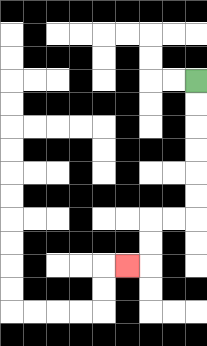{'start': '[8, 3]', 'end': '[5, 11]', 'path_directions': 'D,D,D,D,D,D,L,L,D,D,L', 'path_coordinates': '[[8, 3], [8, 4], [8, 5], [8, 6], [8, 7], [8, 8], [8, 9], [7, 9], [6, 9], [6, 10], [6, 11], [5, 11]]'}